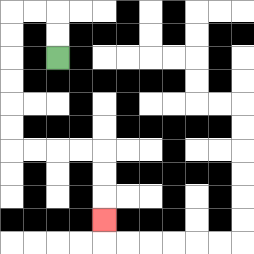{'start': '[2, 2]', 'end': '[4, 9]', 'path_directions': 'U,U,L,L,D,D,D,D,D,D,R,R,R,R,D,D,D', 'path_coordinates': '[[2, 2], [2, 1], [2, 0], [1, 0], [0, 0], [0, 1], [0, 2], [0, 3], [0, 4], [0, 5], [0, 6], [1, 6], [2, 6], [3, 6], [4, 6], [4, 7], [4, 8], [4, 9]]'}